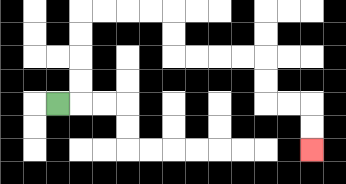{'start': '[2, 4]', 'end': '[13, 6]', 'path_directions': 'R,U,U,U,U,R,R,R,R,D,D,R,R,R,R,D,D,R,R,D,D', 'path_coordinates': '[[2, 4], [3, 4], [3, 3], [3, 2], [3, 1], [3, 0], [4, 0], [5, 0], [6, 0], [7, 0], [7, 1], [7, 2], [8, 2], [9, 2], [10, 2], [11, 2], [11, 3], [11, 4], [12, 4], [13, 4], [13, 5], [13, 6]]'}